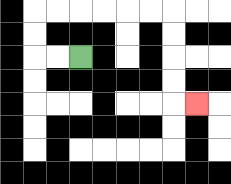{'start': '[3, 2]', 'end': '[8, 4]', 'path_directions': 'L,L,U,U,R,R,R,R,R,R,D,D,D,D,R', 'path_coordinates': '[[3, 2], [2, 2], [1, 2], [1, 1], [1, 0], [2, 0], [3, 0], [4, 0], [5, 0], [6, 0], [7, 0], [7, 1], [7, 2], [7, 3], [7, 4], [8, 4]]'}